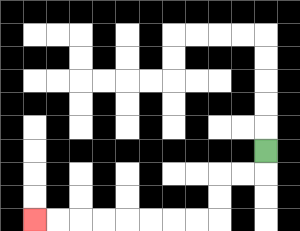{'start': '[11, 6]', 'end': '[1, 9]', 'path_directions': 'D,L,L,D,D,L,L,L,L,L,L,L,L', 'path_coordinates': '[[11, 6], [11, 7], [10, 7], [9, 7], [9, 8], [9, 9], [8, 9], [7, 9], [6, 9], [5, 9], [4, 9], [3, 9], [2, 9], [1, 9]]'}